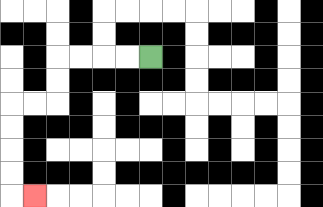{'start': '[6, 2]', 'end': '[1, 8]', 'path_directions': 'L,L,L,L,D,D,L,L,D,D,D,D,R', 'path_coordinates': '[[6, 2], [5, 2], [4, 2], [3, 2], [2, 2], [2, 3], [2, 4], [1, 4], [0, 4], [0, 5], [0, 6], [0, 7], [0, 8], [1, 8]]'}